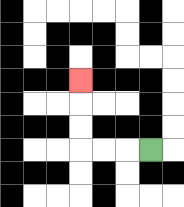{'start': '[6, 6]', 'end': '[3, 3]', 'path_directions': 'L,L,L,U,U,U', 'path_coordinates': '[[6, 6], [5, 6], [4, 6], [3, 6], [3, 5], [3, 4], [3, 3]]'}